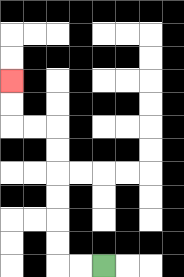{'start': '[4, 11]', 'end': '[0, 3]', 'path_directions': 'L,L,U,U,U,U,U,U,L,L,U,U', 'path_coordinates': '[[4, 11], [3, 11], [2, 11], [2, 10], [2, 9], [2, 8], [2, 7], [2, 6], [2, 5], [1, 5], [0, 5], [0, 4], [0, 3]]'}